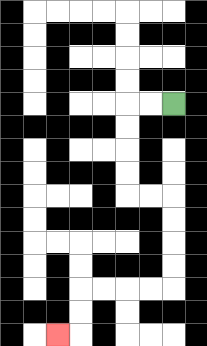{'start': '[7, 4]', 'end': '[2, 14]', 'path_directions': 'L,L,D,D,D,D,R,R,D,D,D,D,L,L,L,L,D,D,L', 'path_coordinates': '[[7, 4], [6, 4], [5, 4], [5, 5], [5, 6], [5, 7], [5, 8], [6, 8], [7, 8], [7, 9], [7, 10], [7, 11], [7, 12], [6, 12], [5, 12], [4, 12], [3, 12], [3, 13], [3, 14], [2, 14]]'}